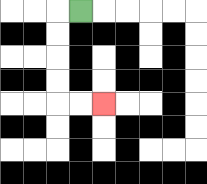{'start': '[3, 0]', 'end': '[4, 4]', 'path_directions': 'L,D,D,D,D,R,R', 'path_coordinates': '[[3, 0], [2, 0], [2, 1], [2, 2], [2, 3], [2, 4], [3, 4], [4, 4]]'}